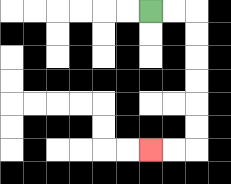{'start': '[6, 0]', 'end': '[6, 6]', 'path_directions': 'R,R,D,D,D,D,D,D,L,L', 'path_coordinates': '[[6, 0], [7, 0], [8, 0], [8, 1], [8, 2], [8, 3], [8, 4], [8, 5], [8, 6], [7, 6], [6, 6]]'}